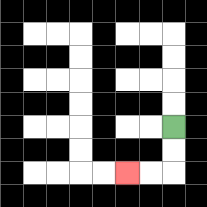{'start': '[7, 5]', 'end': '[5, 7]', 'path_directions': 'D,D,L,L', 'path_coordinates': '[[7, 5], [7, 6], [7, 7], [6, 7], [5, 7]]'}